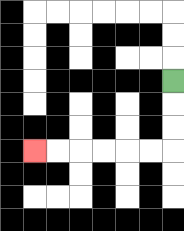{'start': '[7, 3]', 'end': '[1, 6]', 'path_directions': 'D,D,D,L,L,L,L,L,L', 'path_coordinates': '[[7, 3], [7, 4], [7, 5], [7, 6], [6, 6], [5, 6], [4, 6], [3, 6], [2, 6], [1, 6]]'}